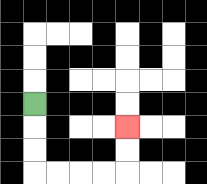{'start': '[1, 4]', 'end': '[5, 5]', 'path_directions': 'D,D,D,R,R,R,R,U,U', 'path_coordinates': '[[1, 4], [1, 5], [1, 6], [1, 7], [2, 7], [3, 7], [4, 7], [5, 7], [5, 6], [5, 5]]'}